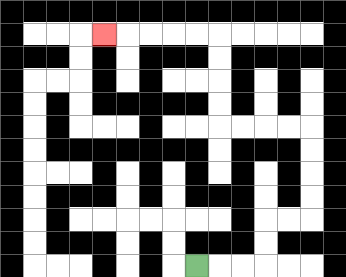{'start': '[8, 11]', 'end': '[4, 1]', 'path_directions': 'R,R,R,U,U,R,R,U,U,U,U,L,L,L,L,U,U,U,U,L,L,L,L,L', 'path_coordinates': '[[8, 11], [9, 11], [10, 11], [11, 11], [11, 10], [11, 9], [12, 9], [13, 9], [13, 8], [13, 7], [13, 6], [13, 5], [12, 5], [11, 5], [10, 5], [9, 5], [9, 4], [9, 3], [9, 2], [9, 1], [8, 1], [7, 1], [6, 1], [5, 1], [4, 1]]'}